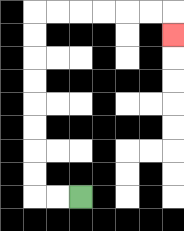{'start': '[3, 8]', 'end': '[7, 1]', 'path_directions': 'L,L,U,U,U,U,U,U,U,U,R,R,R,R,R,R,D', 'path_coordinates': '[[3, 8], [2, 8], [1, 8], [1, 7], [1, 6], [1, 5], [1, 4], [1, 3], [1, 2], [1, 1], [1, 0], [2, 0], [3, 0], [4, 0], [5, 0], [6, 0], [7, 0], [7, 1]]'}